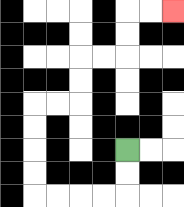{'start': '[5, 6]', 'end': '[7, 0]', 'path_directions': 'D,D,L,L,L,L,U,U,U,U,R,R,U,U,R,R,U,U,R,R', 'path_coordinates': '[[5, 6], [5, 7], [5, 8], [4, 8], [3, 8], [2, 8], [1, 8], [1, 7], [1, 6], [1, 5], [1, 4], [2, 4], [3, 4], [3, 3], [3, 2], [4, 2], [5, 2], [5, 1], [5, 0], [6, 0], [7, 0]]'}